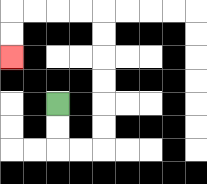{'start': '[2, 4]', 'end': '[0, 2]', 'path_directions': 'D,D,R,R,U,U,U,U,U,U,L,L,L,L,D,D', 'path_coordinates': '[[2, 4], [2, 5], [2, 6], [3, 6], [4, 6], [4, 5], [4, 4], [4, 3], [4, 2], [4, 1], [4, 0], [3, 0], [2, 0], [1, 0], [0, 0], [0, 1], [0, 2]]'}